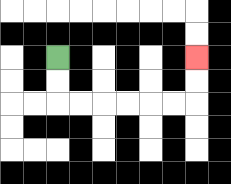{'start': '[2, 2]', 'end': '[8, 2]', 'path_directions': 'D,D,R,R,R,R,R,R,U,U', 'path_coordinates': '[[2, 2], [2, 3], [2, 4], [3, 4], [4, 4], [5, 4], [6, 4], [7, 4], [8, 4], [8, 3], [8, 2]]'}